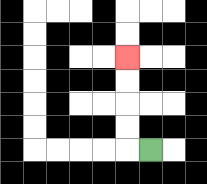{'start': '[6, 6]', 'end': '[5, 2]', 'path_directions': 'L,U,U,U,U', 'path_coordinates': '[[6, 6], [5, 6], [5, 5], [5, 4], [5, 3], [5, 2]]'}